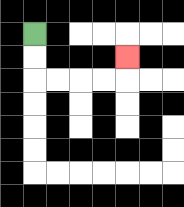{'start': '[1, 1]', 'end': '[5, 2]', 'path_directions': 'D,D,R,R,R,R,U', 'path_coordinates': '[[1, 1], [1, 2], [1, 3], [2, 3], [3, 3], [4, 3], [5, 3], [5, 2]]'}